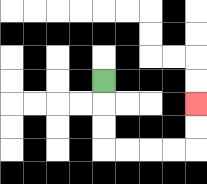{'start': '[4, 3]', 'end': '[8, 4]', 'path_directions': 'D,D,D,R,R,R,R,U,U', 'path_coordinates': '[[4, 3], [4, 4], [4, 5], [4, 6], [5, 6], [6, 6], [7, 6], [8, 6], [8, 5], [8, 4]]'}